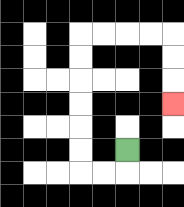{'start': '[5, 6]', 'end': '[7, 4]', 'path_directions': 'D,L,L,U,U,U,U,U,U,R,R,R,R,D,D,D', 'path_coordinates': '[[5, 6], [5, 7], [4, 7], [3, 7], [3, 6], [3, 5], [3, 4], [3, 3], [3, 2], [3, 1], [4, 1], [5, 1], [6, 1], [7, 1], [7, 2], [7, 3], [7, 4]]'}